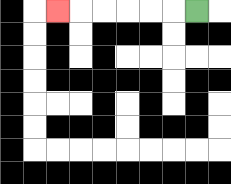{'start': '[8, 0]', 'end': '[2, 0]', 'path_directions': 'L,L,L,L,L,L', 'path_coordinates': '[[8, 0], [7, 0], [6, 0], [5, 0], [4, 0], [3, 0], [2, 0]]'}